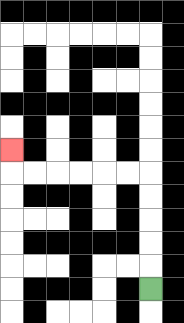{'start': '[6, 12]', 'end': '[0, 6]', 'path_directions': 'U,U,U,U,U,L,L,L,L,L,L,U', 'path_coordinates': '[[6, 12], [6, 11], [6, 10], [6, 9], [6, 8], [6, 7], [5, 7], [4, 7], [3, 7], [2, 7], [1, 7], [0, 7], [0, 6]]'}